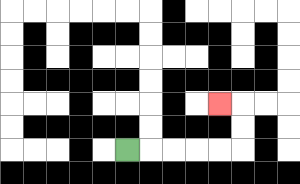{'start': '[5, 6]', 'end': '[9, 4]', 'path_directions': 'R,R,R,R,R,U,U,L', 'path_coordinates': '[[5, 6], [6, 6], [7, 6], [8, 6], [9, 6], [10, 6], [10, 5], [10, 4], [9, 4]]'}